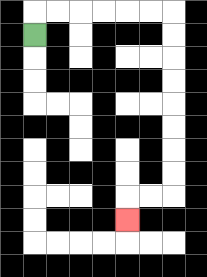{'start': '[1, 1]', 'end': '[5, 9]', 'path_directions': 'U,R,R,R,R,R,R,D,D,D,D,D,D,D,D,L,L,D', 'path_coordinates': '[[1, 1], [1, 0], [2, 0], [3, 0], [4, 0], [5, 0], [6, 0], [7, 0], [7, 1], [7, 2], [7, 3], [7, 4], [7, 5], [7, 6], [7, 7], [7, 8], [6, 8], [5, 8], [5, 9]]'}